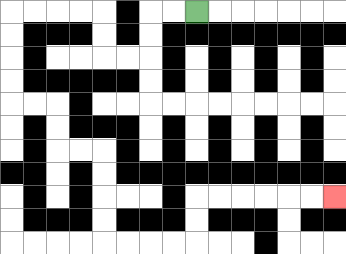{'start': '[8, 0]', 'end': '[14, 8]', 'path_directions': 'L,L,D,D,L,L,U,U,L,L,L,L,D,D,D,D,R,R,D,D,R,R,D,D,D,D,R,R,R,R,U,U,R,R,R,R,R,R', 'path_coordinates': '[[8, 0], [7, 0], [6, 0], [6, 1], [6, 2], [5, 2], [4, 2], [4, 1], [4, 0], [3, 0], [2, 0], [1, 0], [0, 0], [0, 1], [0, 2], [0, 3], [0, 4], [1, 4], [2, 4], [2, 5], [2, 6], [3, 6], [4, 6], [4, 7], [4, 8], [4, 9], [4, 10], [5, 10], [6, 10], [7, 10], [8, 10], [8, 9], [8, 8], [9, 8], [10, 8], [11, 8], [12, 8], [13, 8], [14, 8]]'}